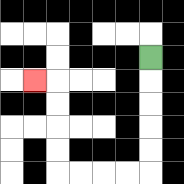{'start': '[6, 2]', 'end': '[1, 3]', 'path_directions': 'D,D,D,D,D,L,L,L,L,U,U,U,U,L', 'path_coordinates': '[[6, 2], [6, 3], [6, 4], [6, 5], [6, 6], [6, 7], [5, 7], [4, 7], [3, 7], [2, 7], [2, 6], [2, 5], [2, 4], [2, 3], [1, 3]]'}